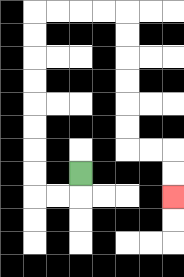{'start': '[3, 7]', 'end': '[7, 8]', 'path_directions': 'D,L,L,U,U,U,U,U,U,U,U,R,R,R,R,D,D,D,D,D,D,R,R,D,D', 'path_coordinates': '[[3, 7], [3, 8], [2, 8], [1, 8], [1, 7], [1, 6], [1, 5], [1, 4], [1, 3], [1, 2], [1, 1], [1, 0], [2, 0], [3, 0], [4, 0], [5, 0], [5, 1], [5, 2], [5, 3], [5, 4], [5, 5], [5, 6], [6, 6], [7, 6], [7, 7], [7, 8]]'}